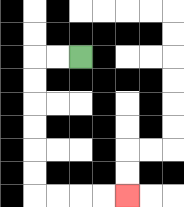{'start': '[3, 2]', 'end': '[5, 8]', 'path_directions': 'L,L,D,D,D,D,D,D,R,R,R,R', 'path_coordinates': '[[3, 2], [2, 2], [1, 2], [1, 3], [1, 4], [1, 5], [1, 6], [1, 7], [1, 8], [2, 8], [3, 8], [4, 8], [5, 8]]'}